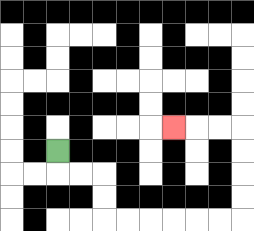{'start': '[2, 6]', 'end': '[7, 5]', 'path_directions': 'D,R,R,D,D,R,R,R,R,R,R,U,U,U,U,L,L,L', 'path_coordinates': '[[2, 6], [2, 7], [3, 7], [4, 7], [4, 8], [4, 9], [5, 9], [6, 9], [7, 9], [8, 9], [9, 9], [10, 9], [10, 8], [10, 7], [10, 6], [10, 5], [9, 5], [8, 5], [7, 5]]'}